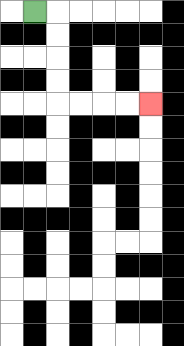{'start': '[1, 0]', 'end': '[6, 4]', 'path_directions': 'R,D,D,D,D,R,R,R,R', 'path_coordinates': '[[1, 0], [2, 0], [2, 1], [2, 2], [2, 3], [2, 4], [3, 4], [4, 4], [5, 4], [6, 4]]'}